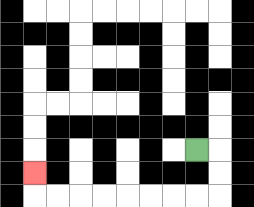{'start': '[8, 6]', 'end': '[1, 7]', 'path_directions': 'R,D,D,L,L,L,L,L,L,L,L,U', 'path_coordinates': '[[8, 6], [9, 6], [9, 7], [9, 8], [8, 8], [7, 8], [6, 8], [5, 8], [4, 8], [3, 8], [2, 8], [1, 8], [1, 7]]'}